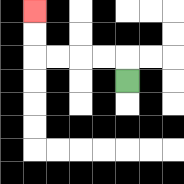{'start': '[5, 3]', 'end': '[1, 0]', 'path_directions': 'U,L,L,L,L,U,U', 'path_coordinates': '[[5, 3], [5, 2], [4, 2], [3, 2], [2, 2], [1, 2], [1, 1], [1, 0]]'}